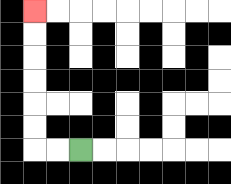{'start': '[3, 6]', 'end': '[1, 0]', 'path_directions': 'L,L,U,U,U,U,U,U', 'path_coordinates': '[[3, 6], [2, 6], [1, 6], [1, 5], [1, 4], [1, 3], [1, 2], [1, 1], [1, 0]]'}